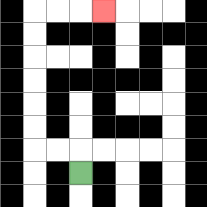{'start': '[3, 7]', 'end': '[4, 0]', 'path_directions': 'U,L,L,U,U,U,U,U,U,R,R,R', 'path_coordinates': '[[3, 7], [3, 6], [2, 6], [1, 6], [1, 5], [1, 4], [1, 3], [1, 2], [1, 1], [1, 0], [2, 0], [3, 0], [4, 0]]'}